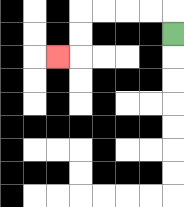{'start': '[7, 1]', 'end': '[2, 2]', 'path_directions': 'U,L,L,L,L,D,D,L', 'path_coordinates': '[[7, 1], [7, 0], [6, 0], [5, 0], [4, 0], [3, 0], [3, 1], [3, 2], [2, 2]]'}